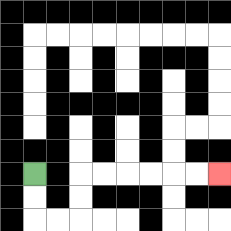{'start': '[1, 7]', 'end': '[9, 7]', 'path_directions': 'D,D,R,R,U,U,R,R,R,R,R,R', 'path_coordinates': '[[1, 7], [1, 8], [1, 9], [2, 9], [3, 9], [3, 8], [3, 7], [4, 7], [5, 7], [6, 7], [7, 7], [8, 7], [9, 7]]'}